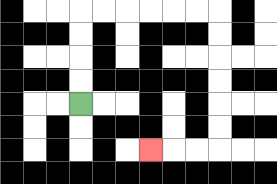{'start': '[3, 4]', 'end': '[6, 6]', 'path_directions': 'U,U,U,U,R,R,R,R,R,R,D,D,D,D,D,D,L,L,L', 'path_coordinates': '[[3, 4], [3, 3], [3, 2], [3, 1], [3, 0], [4, 0], [5, 0], [6, 0], [7, 0], [8, 0], [9, 0], [9, 1], [9, 2], [9, 3], [9, 4], [9, 5], [9, 6], [8, 6], [7, 6], [6, 6]]'}